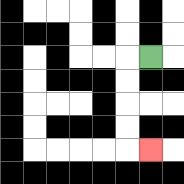{'start': '[6, 2]', 'end': '[6, 6]', 'path_directions': 'L,D,D,D,D,R', 'path_coordinates': '[[6, 2], [5, 2], [5, 3], [5, 4], [5, 5], [5, 6], [6, 6]]'}